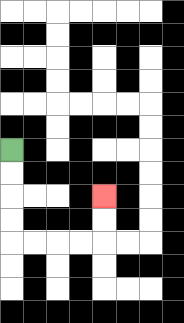{'start': '[0, 6]', 'end': '[4, 8]', 'path_directions': 'D,D,D,D,R,R,R,R,U,U', 'path_coordinates': '[[0, 6], [0, 7], [0, 8], [0, 9], [0, 10], [1, 10], [2, 10], [3, 10], [4, 10], [4, 9], [4, 8]]'}